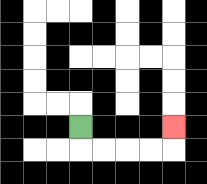{'start': '[3, 5]', 'end': '[7, 5]', 'path_directions': 'D,R,R,R,R,U', 'path_coordinates': '[[3, 5], [3, 6], [4, 6], [5, 6], [6, 6], [7, 6], [7, 5]]'}